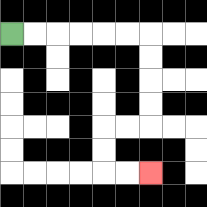{'start': '[0, 1]', 'end': '[6, 7]', 'path_directions': 'R,R,R,R,R,R,D,D,D,D,L,L,D,D,R,R', 'path_coordinates': '[[0, 1], [1, 1], [2, 1], [3, 1], [4, 1], [5, 1], [6, 1], [6, 2], [6, 3], [6, 4], [6, 5], [5, 5], [4, 5], [4, 6], [4, 7], [5, 7], [6, 7]]'}